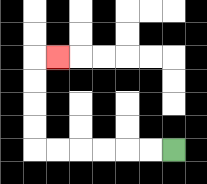{'start': '[7, 6]', 'end': '[2, 2]', 'path_directions': 'L,L,L,L,L,L,U,U,U,U,R', 'path_coordinates': '[[7, 6], [6, 6], [5, 6], [4, 6], [3, 6], [2, 6], [1, 6], [1, 5], [1, 4], [1, 3], [1, 2], [2, 2]]'}